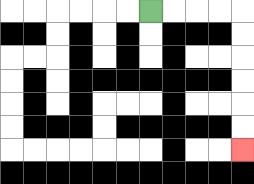{'start': '[6, 0]', 'end': '[10, 6]', 'path_directions': 'R,R,R,R,D,D,D,D,D,D', 'path_coordinates': '[[6, 0], [7, 0], [8, 0], [9, 0], [10, 0], [10, 1], [10, 2], [10, 3], [10, 4], [10, 5], [10, 6]]'}